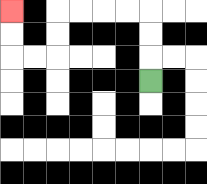{'start': '[6, 3]', 'end': '[0, 0]', 'path_directions': 'U,U,U,L,L,L,L,D,D,L,L,U,U', 'path_coordinates': '[[6, 3], [6, 2], [6, 1], [6, 0], [5, 0], [4, 0], [3, 0], [2, 0], [2, 1], [2, 2], [1, 2], [0, 2], [0, 1], [0, 0]]'}